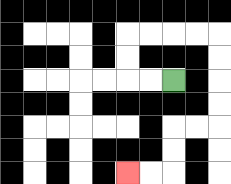{'start': '[7, 3]', 'end': '[5, 7]', 'path_directions': 'L,L,U,U,R,R,R,R,D,D,D,D,L,L,D,D,L,L', 'path_coordinates': '[[7, 3], [6, 3], [5, 3], [5, 2], [5, 1], [6, 1], [7, 1], [8, 1], [9, 1], [9, 2], [9, 3], [9, 4], [9, 5], [8, 5], [7, 5], [7, 6], [7, 7], [6, 7], [5, 7]]'}